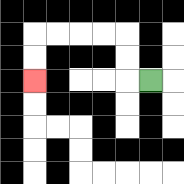{'start': '[6, 3]', 'end': '[1, 3]', 'path_directions': 'L,U,U,L,L,L,L,D,D', 'path_coordinates': '[[6, 3], [5, 3], [5, 2], [5, 1], [4, 1], [3, 1], [2, 1], [1, 1], [1, 2], [1, 3]]'}